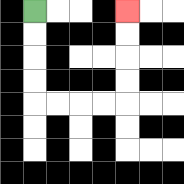{'start': '[1, 0]', 'end': '[5, 0]', 'path_directions': 'D,D,D,D,R,R,R,R,U,U,U,U', 'path_coordinates': '[[1, 0], [1, 1], [1, 2], [1, 3], [1, 4], [2, 4], [3, 4], [4, 4], [5, 4], [5, 3], [5, 2], [5, 1], [5, 0]]'}